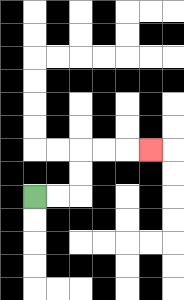{'start': '[1, 8]', 'end': '[6, 6]', 'path_directions': 'R,R,U,U,R,R,R', 'path_coordinates': '[[1, 8], [2, 8], [3, 8], [3, 7], [3, 6], [4, 6], [5, 6], [6, 6]]'}